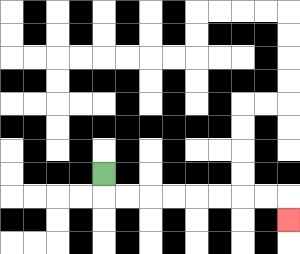{'start': '[4, 7]', 'end': '[12, 9]', 'path_directions': 'D,R,R,R,R,R,R,R,R,D', 'path_coordinates': '[[4, 7], [4, 8], [5, 8], [6, 8], [7, 8], [8, 8], [9, 8], [10, 8], [11, 8], [12, 8], [12, 9]]'}